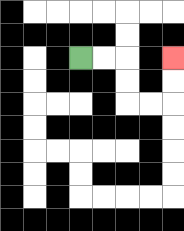{'start': '[3, 2]', 'end': '[7, 2]', 'path_directions': 'R,R,D,D,R,R,U,U', 'path_coordinates': '[[3, 2], [4, 2], [5, 2], [5, 3], [5, 4], [6, 4], [7, 4], [7, 3], [7, 2]]'}